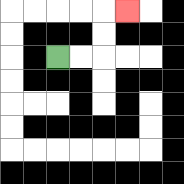{'start': '[2, 2]', 'end': '[5, 0]', 'path_directions': 'R,R,U,U,R', 'path_coordinates': '[[2, 2], [3, 2], [4, 2], [4, 1], [4, 0], [5, 0]]'}